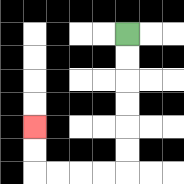{'start': '[5, 1]', 'end': '[1, 5]', 'path_directions': 'D,D,D,D,D,D,L,L,L,L,U,U', 'path_coordinates': '[[5, 1], [5, 2], [5, 3], [5, 4], [5, 5], [5, 6], [5, 7], [4, 7], [3, 7], [2, 7], [1, 7], [1, 6], [1, 5]]'}